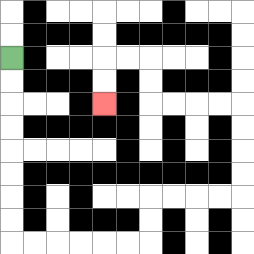{'start': '[0, 2]', 'end': '[4, 4]', 'path_directions': 'D,D,D,D,D,D,D,D,R,R,R,R,R,R,U,U,R,R,R,R,U,U,U,U,L,L,L,L,U,U,L,L,D,D', 'path_coordinates': '[[0, 2], [0, 3], [0, 4], [0, 5], [0, 6], [0, 7], [0, 8], [0, 9], [0, 10], [1, 10], [2, 10], [3, 10], [4, 10], [5, 10], [6, 10], [6, 9], [6, 8], [7, 8], [8, 8], [9, 8], [10, 8], [10, 7], [10, 6], [10, 5], [10, 4], [9, 4], [8, 4], [7, 4], [6, 4], [6, 3], [6, 2], [5, 2], [4, 2], [4, 3], [4, 4]]'}